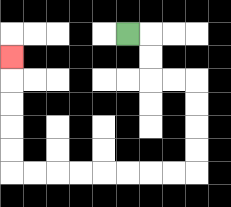{'start': '[5, 1]', 'end': '[0, 2]', 'path_directions': 'R,D,D,R,R,D,D,D,D,L,L,L,L,L,L,L,L,U,U,U,U,U', 'path_coordinates': '[[5, 1], [6, 1], [6, 2], [6, 3], [7, 3], [8, 3], [8, 4], [8, 5], [8, 6], [8, 7], [7, 7], [6, 7], [5, 7], [4, 7], [3, 7], [2, 7], [1, 7], [0, 7], [0, 6], [0, 5], [0, 4], [0, 3], [0, 2]]'}